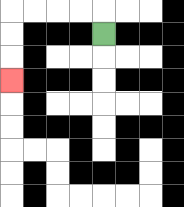{'start': '[4, 1]', 'end': '[0, 3]', 'path_directions': 'U,L,L,L,L,D,D,D', 'path_coordinates': '[[4, 1], [4, 0], [3, 0], [2, 0], [1, 0], [0, 0], [0, 1], [0, 2], [0, 3]]'}